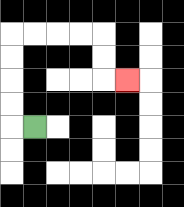{'start': '[1, 5]', 'end': '[5, 3]', 'path_directions': 'L,U,U,U,U,R,R,R,R,D,D,R', 'path_coordinates': '[[1, 5], [0, 5], [0, 4], [0, 3], [0, 2], [0, 1], [1, 1], [2, 1], [3, 1], [4, 1], [4, 2], [4, 3], [5, 3]]'}